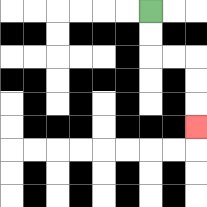{'start': '[6, 0]', 'end': '[8, 5]', 'path_directions': 'D,D,R,R,D,D,D', 'path_coordinates': '[[6, 0], [6, 1], [6, 2], [7, 2], [8, 2], [8, 3], [8, 4], [8, 5]]'}